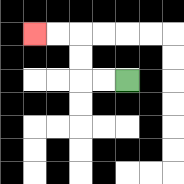{'start': '[5, 3]', 'end': '[1, 1]', 'path_directions': 'L,L,U,U,L,L', 'path_coordinates': '[[5, 3], [4, 3], [3, 3], [3, 2], [3, 1], [2, 1], [1, 1]]'}